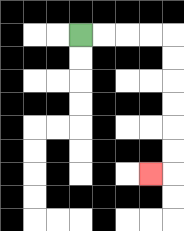{'start': '[3, 1]', 'end': '[6, 7]', 'path_directions': 'R,R,R,R,D,D,D,D,D,D,L', 'path_coordinates': '[[3, 1], [4, 1], [5, 1], [6, 1], [7, 1], [7, 2], [7, 3], [7, 4], [7, 5], [7, 6], [7, 7], [6, 7]]'}